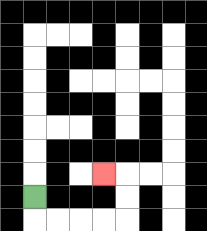{'start': '[1, 8]', 'end': '[4, 7]', 'path_directions': 'D,R,R,R,R,U,U,L', 'path_coordinates': '[[1, 8], [1, 9], [2, 9], [3, 9], [4, 9], [5, 9], [5, 8], [5, 7], [4, 7]]'}